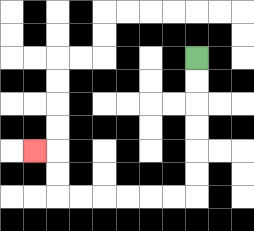{'start': '[8, 2]', 'end': '[1, 6]', 'path_directions': 'D,D,D,D,D,D,L,L,L,L,L,L,U,U,L', 'path_coordinates': '[[8, 2], [8, 3], [8, 4], [8, 5], [8, 6], [8, 7], [8, 8], [7, 8], [6, 8], [5, 8], [4, 8], [3, 8], [2, 8], [2, 7], [2, 6], [1, 6]]'}